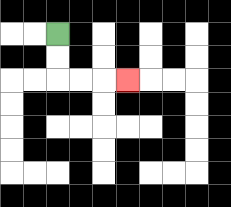{'start': '[2, 1]', 'end': '[5, 3]', 'path_directions': 'D,D,R,R,R', 'path_coordinates': '[[2, 1], [2, 2], [2, 3], [3, 3], [4, 3], [5, 3]]'}